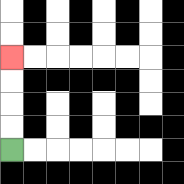{'start': '[0, 6]', 'end': '[0, 2]', 'path_directions': 'U,U,U,U', 'path_coordinates': '[[0, 6], [0, 5], [0, 4], [0, 3], [0, 2]]'}